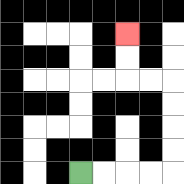{'start': '[3, 7]', 'end': '[5, 1]', 'path_directions': 'R,R,R,R,U,U,U,U,L,L,U,U', 'path_coordinates': '[[3, 7], [4, 7], [5, 7], [6, 7], [7, 7], [7, 6], [7, 5], [7, 4], [7, 3], [6, 3], [5, 3], [5, 2], [5, 1]]'}